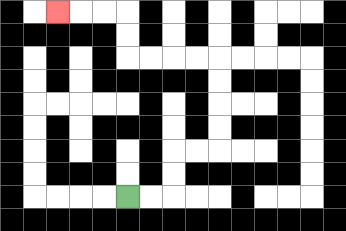{'start': '[5, 8]', 'end': '[2, 0]', 'path_directions': 'R,R,U,U,R,R,U,U,U,U,L,L,L,L,U,U,L,L,L', 'path_coordinates': '[[5, 8], [6, 8], [7, 8], [7, 7], [7, 6], [8, 6], [9, 6], [9, 5], [9, 4], [9, 3], [9, 2], [8, 2], [7, 2], [6, 2], [5, 2], [5, 1], [5, 0], [4, 0], [3, 0], [2, 0]]'}